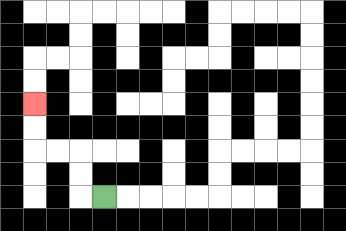{'start': '[4, 8]', 'end': '[1, 4]', 'path_directions': 'L,U,U,L,L,U,U', 'path_coordinates': '[[4, 8], [3, 8], [3, 7], [3, 6], [2, 6], [1, 6], [1, 5], [1, 4]]'}